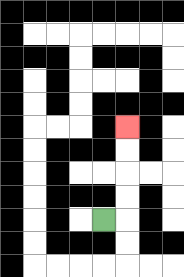{'start': '[4, 9]', 'end': '[5, 5]', 'path_directions': 'R,U,U,U,U', 'path_coordinates': '[[4, 9], [5, 9], [5, 8], [5, 7], [5, 6], [5, 5]]'}